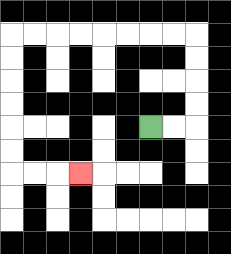{'start': '[6, 5]', 'end': '[3, 7]', 'path_directions': 'R,R,U,U,U,U,L,L,L,L,L,L,L,L,D,D,D,D,D,D,R,R,R', 'path_coordinates': '[[6, 5], [7, 5], [8, 5], [8, 4], [8, 3], [8, 2], [8, 1], [7, 1], [6, 1], [5, 1], [4, 1], [3, 1], [2, 1], [1, 1], [0, 1], [0, 2], [0, 3], [0, 4], [0, 5], [0, 6], [0, 7], [1, 7], [2, 7], [3, 7]]'}